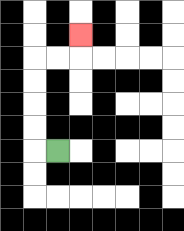{'start': '[2, 6]', 'end': '[3, 1]', 'path_directions': 'L,U,U,U,U,R,R,U', 'path_coordinates': '[[2, 6], [1, 6], [1, 5], [1, 4], [1, 3], [1, 2], [2, 2], [3, 2], [3, 1]]'}